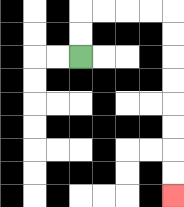{'start': '[3, 2]', 'end': '[7, 8]', 'path_directions': 'U,U,R,R,R,R,D,D,D,D,D,D,D,D', 'path_coordinates': '[[3, 2], [3, 1], [3, 0], [4, 0], [5, 0], [6, 0], [7, 0], [7, 1], [7, 2], [7, 3], [7, 4], [7, 5], [7, 6], [7, 7], [7, 8]]'}